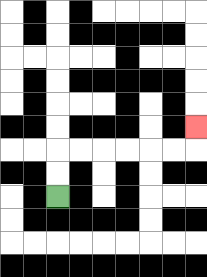{'start': '[2, 8]', 'end': '[8, 5]', 'path_directions': 'U,U,R,R,R,R,R,R,U', 'path_coordinates': '[[2, 8], [2, 7], [2, 6], [3, 6], [4, 6], [5, 6], [6, 6], [7, 6], [8, 6], [8, 5]]'}